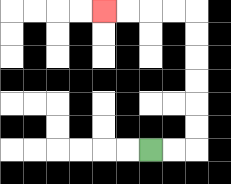{'start': '[6, 6]', 'end': '[4, 0]', 'path_directions': 'R,R,U,U,U,U,U,U,L,L,L,L', 'path_coordinates': '[[6, 6], [7, 6], [8, 6], [8, 5], [8, 4], [8, 3], [8, 2], [8, 1], [8, 0], [7, 0], [6, 0], [5, 0], [4, 0]]'}